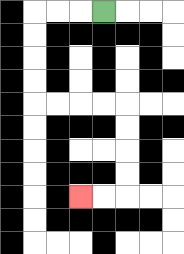{'start': '[4, 0]', 'end': '[3, 8]', 'path_directions': 'L,L,L,D,D,D,D,R,R,R,R,D,D,D,D,L,L', 'path_coordinates': '[[4, 0], [3, 0], [2, 0], [1, 0], [1, 1], [1, 2], [1, 3], [1, 4], [2, 4], [3, 4], [4, 4], [5, 4], [5, 5], [5, 6], [5, 7], [5, 8], [4, 8], [3, 8]]'}